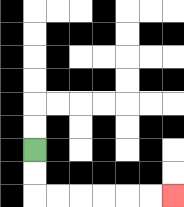{'start': '[1, 6]', 'end': '[7, 8]', 'path_directions': 'D,D,R,R,R,R,R,R', 'path_coordinates': '[[1, 6], [1, 7], [1, 8], [2, 8], [3, 8], [4, 8], [5, 8], [6, 8], [7, 8]]'}